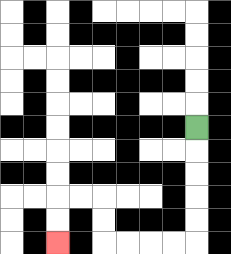{'start': '[8, 5]', 'end': '[2, 10]', 'path_directions': 'D,D,D,D,D,L,L,L,L,U,U,L,L,D,D', 'path_coordinates': '[[8, 5], [8, 6], [8, 7], [8, 8], [8, 9], [8, 10], [7, 10], [6, 10], [5, 10], [4, 10], [4, 9], [4, 8], [3, 8], [2, 8], [2, 9], [2, 10]]'}